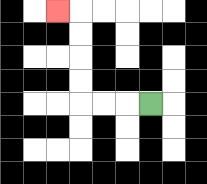{'start': '[6, 4]', 'end': '[2, 0]', 'path_directions': 'L,L,L,U,U,U,U,L', 'path_coordinates': '[[6, 4], [5, 4], [4, 4], [3, 4], [3, 3], [3, 2], [3, 1], [3, 0], [2, 0]]'}